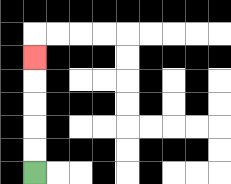{'start': '[1, 7]', 'end': '[1, 2]', 'path_directions': 'U,U,U,U,U', 'path_coordinates': '[[1, 7], [1, 6], [1, 5], [1, 4], [1, 3], [1, 2]]'}